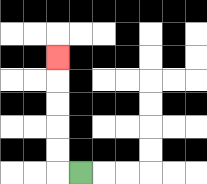{'start': '[3, 7]', 'end': '[2, 2]', 'path_directions': 'L,U,U,U,U,U', 'path_coordinates': '[[3, 7], [2, 7], [2, 6], [2, 5], [2, 4], [2, 3], [2, 2]]'}